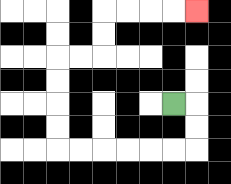{'start': '[7, 4]', 'end': '[8, 0]', 'path_directions': 'R,D,D,L,L,L,L,L,L,U,U,U,U,R,R,U,U,R,R,R,R', 'path_coordinates': '[[7, 4], [8, 4], [8, 5], [8, 6], [7, 6], [6, 6], [5, 6], [4, 6], [3, 6], [2, 6], [2, 5], [2, 4], [2, 3], [2, 2], [3, 2], [4, 2], [4, 1], [4, 0], [5, 0], [6, 0], [7, 0], [8, 0]]'}